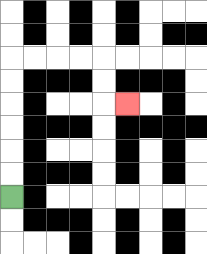{'start': '[0, 8]', 'end': '[5, 4]', 'path_directions': 'U,U,U,U,U,U,R,R,R,R,D,D,R', 'path_coordinates': '[[0, 8], [0, 7], [0, 6], [0, 5], [0, 4], [0, 3], [0, 2], [1, 2], [2, 2], [3, 2], [4, 2], [4, 3], [4, 4], [5, 4]]'}